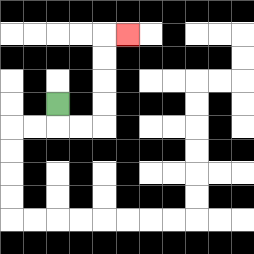{'start': '[2, 4]', 'end': '[5, 1]', 'path_directions': 'D,R,R,U,U,U,U,R', 'path_coordinates': '[[2, 4], [2, 5], [3, 5], [4, 5], [4, 4], [4, 3], [4, 2], [4, 1], [5, 1]]'}